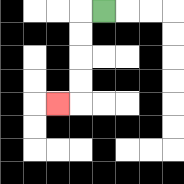{'start': '[4, 0]', 'end': '[2, 4]', 'path_directions': 'L,D,D,D,D,L', 'path_coordinates': '[[4, 0], [3, 0], [3, 1], [3, 2], [3, 3], [3, 4], [2, 4]]'}